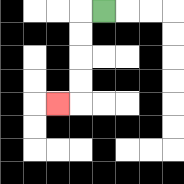{'start': '[4, 0]', 'end': '[2, 4]', 'path_directions': 'L,D,D,D,D,L', 'path_coordinates': '[[4, 0], [3, 0], [3, 1], [3, 2], [3, 3], [3, 4], [2, 4]]'}